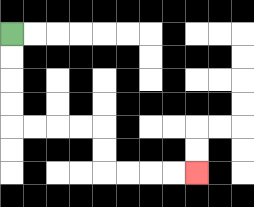{'start': '[0, 1]', 'end': '[8, 7]', 'path_directions': 'D,D,D,D,R,R,R,R,D,D,R,R,R,R', 'path_coordinates': '[[0, 1], [0, 2], [0, 3], [0, 4], [0, 5], [1, 5], [2, 5], [3, 5], [4, 5], [4, 6], [4, 7], [5, 7], [6, 7], [7, 7], [8, 7]]'}